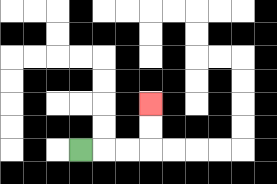{'start': '[3, 6]', 'end': '[6, 4]', 'path_directions': 'R,R,R,U,U', 'path_coordinates': '[[3, 6], [4, 6], [5, 6], [6, 6], [6, 5], [6, 4]]'}